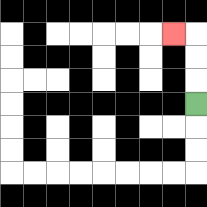{'start': '[8, 4]', 'end': '[7, 1]', 'path_directions': 'U,U,U,L', 'path_coordinates': '[[8, 4], [8, 3], [8, 2], [8, 1], [7, 1]]'}